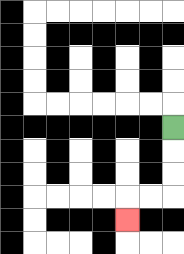{'start': '[7, 5]', 'end': '[5, 9]', 'path_directions': 'D,D,D,L,L,D', 'path_coordinates': '[[7, 5], [7, 6], [7, 7], [7, 8], [6, 8], [5, 8], [5, 9]]'}